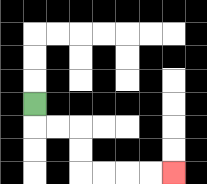{'start': '[1, 4]', 'end': '[7, 7]', 'path_directions': 'D,R,R,D,D,R,R,R,R', 'path_coordinates': '[[1, 4], [1, 5], [2, 5], [3, 5], [3, 6], [3, 7], [4, 7], [5, 7], [6, 7], [7, 7]]'}